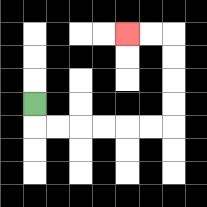{'start': '[1, 4]', 'end': '[5, 1]', 'path_directions': 'D,R,R,R,R,R,R,U,U,U,U,L,L', 'path_coordinates': '[[1, 4], [1, 5], [2, 5], [3, 5], [4, 5], [5, 5], [6, 5], [7, 5], [7, 4], [7, 3], [7, 2], [7, 1], [6, 1], [5, 1]]'}